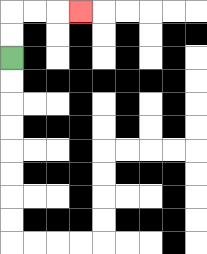{'start': '[0, 2]', 'end': '[3, 0]', 'path_directions': 'U,U,R,R,R', 'path_coordinates': '[[0, 2], [0, 1], [0, 0], [1, 0], [2, 0], [3, 0]]'}